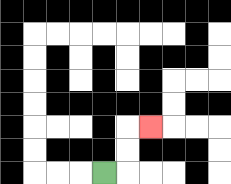{'start': '[4, 7]', 'end': '[6, 5]', 'path_directions': 'R,U,U,R', 'path_coordinates': '[[4, 7], [5, 7], [5, 6], [5, 5], [6, 5]]'}